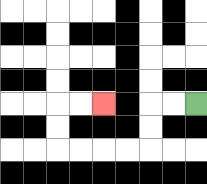{'start': '[8, 4]', 'end': '[4, 4]', 'path_directions': 'L,L,D,D,L,L,L,L,U,U,R,R', 'path_coordinates': '[[8, 4], [7, 4], [6, 4], [6, 5], [6, 6], [5, 6], [4, 6], [3, 6], [2, 6], [2, 5], [2, 4], [3, 4], [4, 4]]'}